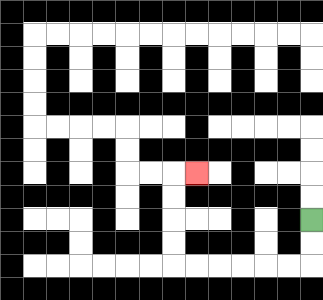{'start': '[13, 9]', 'end': '[8, 7]', 'path_directions': 'D,D,L,L,L,L,L,L,U,U,U,U,R', 'path_coordinates': '[[13, 9], [13, 10], [13, 11], [12, 11], [11, 11], [10, 11], [9, 11], [8, 11], [7, 11], [7, 10], [7, 9], [7, 8], [7, 7], [8, 7]]'}